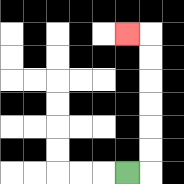{'start': '[5, 7]', 'end': '[5, 1]', 'path_directions': 'R,U,U,U,U,U,U,L', 'path_coordinates': '[[5, 7], [6, 7], [6, 6], [6, 5], [6, 4], [6, 3], [6, 2], [6, 1], [5, 1]]'}